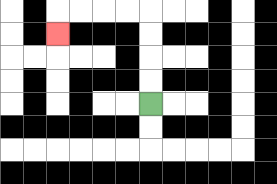{'start': '[6, 4]', 'end': '[2, 1]', 'path_directions': 'U,U,U,U,L,L,L,L,D', 'path_coordinates': '[[6, 4], [6, 3], [6, 2], [6, 1], [6, 0], [5, 0], [4, 0], [3, 0], [2, 0], [2, 1]]'}